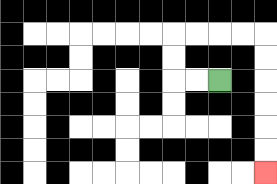{'start': '[9, 3]', 'end': '[11, 7]', 'path_directions': 'L,L,U,U,R,R,R,R,D,D,D,D,D,D', 'path_coordinates': '[[9, 3], [8, 3], [7, 3], [7, 2], [7, 1], [8, 1], [9, 1], [10, 1], [11, 1], [11, 2], [11, 3], [11, 4], [11, 5], [11, 6], [11, 7]]'}